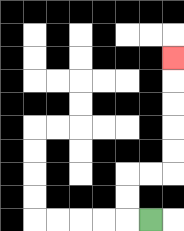{'start': '[6, 9]', 'end': '[7, 2]', 'path_directions': 'L,U,U,R,R,U,U,U,U,U', 'path_coordinates': '[[6, 9], [5, 9], [5, 8], [5, 7], [6, 7], [7, 7], [7, 6], [7, 5], [7, 4], [7, 3], [7, 2]]'}